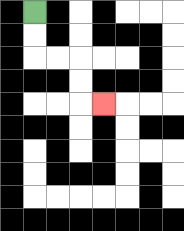{'start': '[1, 0]', 'end': '[4, 4]', 'path_directions': 'D,D,R,R,D,D,R', 'path_coordinates': '[[1, 0], [1, 1], [1, 2], [2, 2], [3, 2], [3, 3], [3, 4], [4, 4]]'}